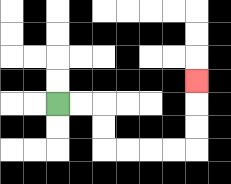{'start': '[2, 4]', 'end': '[8, 3]', 'path_directions': 'R,R,D,D,R,R,R,R,U,U,U', 'path_coordinates': '[[2, 4], [3, 4], [4, 4], [4, 5], [4, 6], [5, 6], [6, 6], [7, 6], [8, 6], [8, 5], [8, 4], [8, 3]]'}